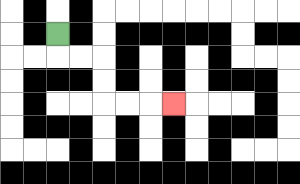{'start': '[2, 1]', 'end': '[7, 4]', 'path_directions': 'D,R,R,D,D,R,R,R', 'path_coordinates': '[[2, 1], [2, 2], [3, 2], [4, 2], [4, 3], [4, 4], [5, 4], [6, 4], [7, 4]]'}